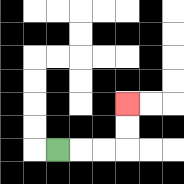{'start': '[2, 6]', 'end': '[5, 4]', 'path_directions': 'R,R,R,U,U', 'path_coordinates': '[[2, 6], [3, 6], [4, 6], [5, 6], [5, 5], [5, 4]]'}